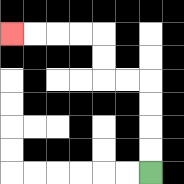{'start': '[6, 7]', 'end': '[0, 1]', 'path_directions': 'U,U,U,U,L,L,U,U,L,L,L,L', 'path_coordinates': '[[6, 7], [6, 6], [6, 5], [6, 4], [6, 3], [5, 3], [4, 3], [4, 2], [4, 1], [3, 1], [2, 1], [1, 1], [0, 1]]'}